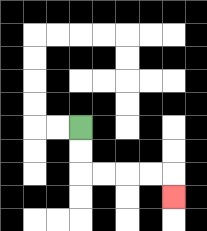{'start': '[3, 5]', 'end': '[7, 8]', 'path_directions': 'D,D,R,R,R,R,D', 'path_coordinates': '[[3, 5], [3, 6], [3, 7], [4, 7], [5, 7], [6, 7], [7, 7], [7, 8]]'}